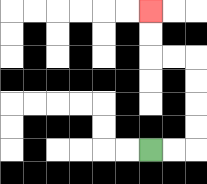{'start': '[6, 6]', 'end': '[6, 0]', 'path_directions': 'R,R,U,U,U,U,L,L,U,U', 'path_coordinates': '[[6, 6], [7, 6], [8, 6], [8, 5], [8, 4], [8, 3], [8, 2], [7, 2], [6, 2], [6, 1], [6, 0]]'}